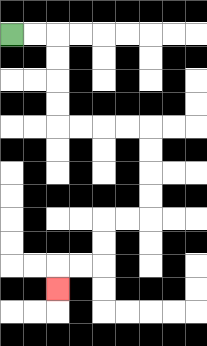{'start': '[0, 1]', 'end': '[2, 12]', 'path_directions': 'R,R,D,D,D,D,R,R,R,R,D,D,D,D,L,L,D,D,L,L,D', 'path_coordinates': '[[0, 1], [1, 1], [2, 1], [2, 2], [2, 3], [2, 4], [2, 5], [3, 5], [4, 5], [5, 5], [6, 5], [6, 6], [6, 7], [6, 8], [6, 9], [5, 9], [4, 9], [4, 10], [4, 11], [3, 11], [2, 11], [2, 12]]'}